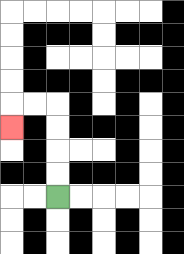{'start': '[2, 8]', 'end': '[0, 5]', 'path_directions': 'U,U,U,U,L,L,D', 'path_coordinates': '[[2, 8], [2, 7], [2, 6], [2, 5], [2, 4], [1, 4], [0, 4], [0, 5]]'}